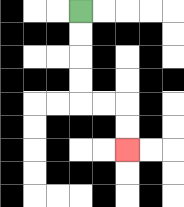{'start': '[3, 0]', 'end': '[5, 6]', 'path_directions': 'D,D,D,D,R,R,D,D', 'path_coordinates': '[[3, 0], [3, 1], [3, 2], [3, 3], [3, 4], [4, 4], [5, 4], [5, 5], [5, 6]]'}